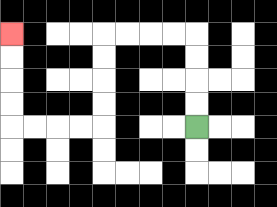{'start': '[8, 5]', 'end': '[0, 1]', 'path_directions': 'U,U,U,U,L,L,L,L,D,D,D,D,L,L,L,L,U,U,U,U', 'path_coordinates': '[[8, 5], [8, 4], [8, 3], [8, 2], [8, 1], [7, 1], [6, 1], [5, 1], [4, 1], [4, 2], [4, 3], [4, 4], [4, 5], [3, 5], [2, 5], [1, 5], [0, 5], [0, 4], [0, 3], [0, 2], [0, 1]]'}